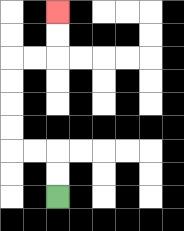{'start': '[2, 8]', 'end': '[2, 0]', 'path_directions': 'U,U,L,L,U,U,U,U,R,R,U,U', 'path_coordinates': '[[2, 8], [2, 7], [2, 6], [1, 6], [0, 6], [0, 5], [0, 4], [0, 3], [0, 2], [1, 2], [2, 2], [2, 1], [2, 0]]'}